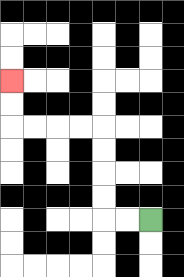{'start': '[6, 9]', 'end': '[0, 3]', 'path_directions': 'L,L,U,U,U,U,L,L,L,L,U,U', 'path_coordinates': '[[6, 9], [5, 9], [4, 9], [4, 8], [4, 7], [4, 6], [4, 5], [3, 5], [2, 5], [1, 5], [0, 5], [0, 4], [0, 3]]'}